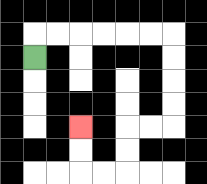{'start': '[1, 2]', 'end': '[3, 5]', 'path_directions': 'U,R,R,R,R,R,R,D,D,D,D,L,L,D,D,L,L,U,U', 'path_coordinates': '[[1, 2], [1, 1], [2, 1], [3, 1], [4, 1], [5, 1], [6, 1], [7, 1], [7, 2], [7, 3], [7, 4], [7, 5], [6, 5], [5, 5], [5, 6], [5, 7], [4, 7], [3, 7], [3, 6], [3, 5]]'}